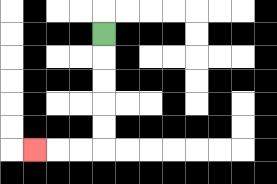{'start': '[4, 1]', 'end': '[1, 6]', 'path_directions': 'D,D,D,D,D,L,L,L', 'path_coordinates': '[[4, 1], [4, 2], [4, 3], [4, 4], [4, 5], [4, 6], [3, 6], [2, 6], [1, 6]]'}